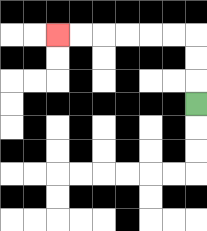{'start': '[8, 4]', 'end': '[2, 1]', 'path_directions': 'U,U,U,L,L,L,L,L,L', 'path_coordinates': '[[8, 4], [8, 3], [8, 2], [8, 1], [7, 1], [6, 1], [5, 1], [4, 1], [3, 1], [2, 1]]'}